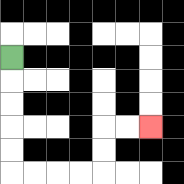{'start': '[0, 2]', 'end': '[6, 5]', 'path_directions': 'D,D,D,D,D,R,R,R,R,U,U,R,R', 'path_coordinates': '[[0, 2], [0, 3], [0, 4], [0, 5], [0, 6], [0, 7], [1, 7], [2, 7], [3, 7], [4, 7], [4, 6], [4, 5], [5, 5], [6, 5]]'}